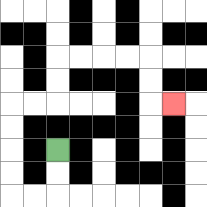{'start': '[2, 6]', 'end': '[7, 4]', 'path_directions': 'D,D,L,L,U,U,U,U,R,R,U,U,R,R,R,R,D,D,R', 'path_coordinates': '[[2, 6], [2, 7], [2, 8], [1, 8], [0, 8], [0, 7], [0, 6], [0, 5], [0, 4], [1, 4], [2, 4], [2, 3], [2, 2], [3, 2], [4, 2], [5, 2], [6, 2], [6, 3], [6, 4], [7, 4]]'}